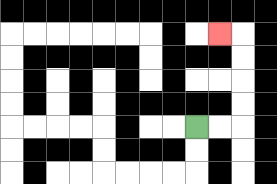{'start': '[8, 5]', 'end': '[9, 1]', 'path_directions': 'R,R,U,U,U,U,L', 'path_coordinates': '[[8, 5], [9, 5], [10, 5], [10, 4], [10, 3], [10, 2], [10, 1], [9, 1]]'}